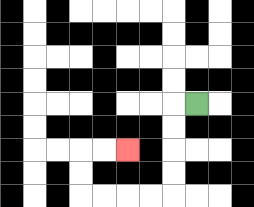{'start': '[8, 4]', 'end': '[5, 6]', 'path_directions': 'L,D,D,D,D,L,L,L,L,U,U,R,R', 'path_coordinates': '[[8, 4], [7, 4], [7, 5], [7, 6], [7, 7], [7, 8], [6, 8], [5, 8], [4, 8], [3, 8], [3, 7], [3, 6], [4, 6], [5, 6]]'}